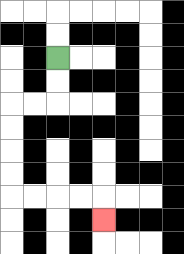{'start': '[2, 2]', 'end': '[4, 9]', 'path_directions': 'D,D,L,L,D,D,D,D,R,R,R,R,D', 'path_coordinates': '[[2, 2], [2, 3], [2, 4], [1, 4], [0, 4], [0, 5], [0, 6], [0, 7], [0, 8], [1, 8], [2, 8], [3, 8], [4, 8], [4, 9]]'}